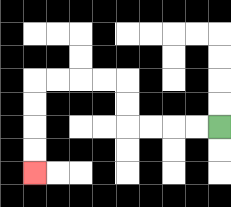{'start': '[9, 5]', 'end': '[1, 7]', 'path_directions': 'L,L,L,L,U,U,L,L,L,L,D,D,D,D', 'path_coordinates': '[[9, 5], [8, 5], [7, 5], [6, 5], [5, 5], [5, 4], [5, 3], [4, 3], [3, 3], [2, 3], [1, 3], [1, 4], [1, 5], [1, 6], [1, 7]]'}